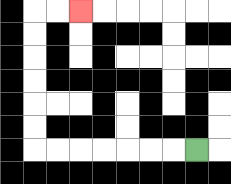{'start': '[8, 6]', 'end': '[3, 0]', 'path_directions': 'L,L,L,L,L,L,L,U,U,U,U,U,U,R,R', 'path_coordinates': '[[8, 6], [7, 6], [6, 6], [5, 6], [4, 6], [3, 6], [2, 6], [1, 6], [1, 5], [1, 4], [1, 3], [1, 2], [1, 1], [1, 0], [2, 0], [3, 0]]'}